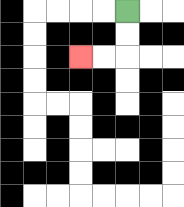{'start': '[5, 0]', 'end': '[3, 2]', 'path_directions': 'D,D,L,L', 'path_coordinates': '[[5, 0], [5, 1], [5, 2], [4, 2], [3, 2]]'}